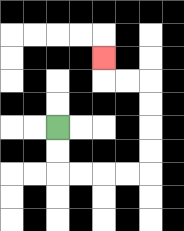{'start': '[2, 5]', 'end': '[4, 2]', 'path_directions': 'D,D,R,R,R,R,U,U,U,U,L,L,U', 'path_coordinates': '[[2, 5], [2, 6], [2, 7], [3, 7], [4, 7], [5, 7], [6, 7], [6, 6], [6, 5], [6, 4], [6, 3], [5, 3], [4, 3], [4, 2]]'}